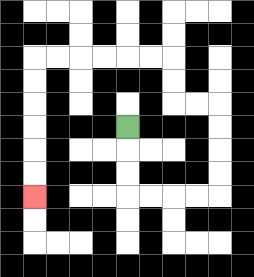{'start': '[5, 5]', 'end': '[1, 8]', 'path_directions': 'D,D,D,R,R,R,R,U,U,U,U,L,L,U,U,L,L,L,L,L,L,D,D,D,D,D,D', 'path_coordinates': '[[5, 5], [5, 6], [5, 7], [5, 8], [6, 8], [7, 8], [8, 8], [9, 8], [9, 7], [9, 6], [9, 5], [9, 4], [8, 4], [7, 4], [7, 3], [7, 2], [6, 2], [5, 2], [4, 2], [3, 2], [2, 2], [1, 2], [1, 3], [1, 4], [1, 5], [1, 6], [1, 7], [1, 8]]'}